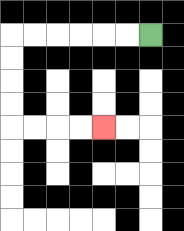{'start': '[6, 1]', 'end': '[4, 5]', 'path_directions': 'L,L,L,L,L,L,D,D,D,D,R,R,R,R', 'path_coordinates': '[[6, 1], [5, 1], [4, 1], [3, 1], [2, 1], [1, 1], [0, 1], [0, 2], [0, 3], [0, 4], [0, 5], [1, 5], [2, 5], [3, 5], [4, 5]]'}